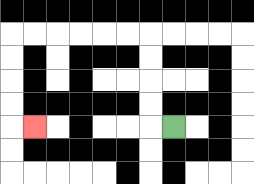{'start': '[7, 5]', 'end': '[1, 5]', 'path_directions': 'L,U,U,U,U,L,L,L,L,L,L,D,D,D,D,R', 'path_coordinates': '[[7, 5], [6, 5], [6, 4], [6, 3], [6, 2], [6, 1], [5, 1], [4, 1], [3, 1], [2, 1], [1, 1], [0, 1], [0, 2], [0, 3], [0, 4], [0, 5], [1, 5]]'}